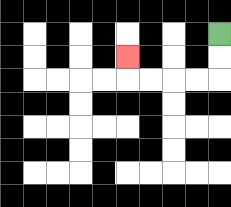{'start': '[9, 1]', 'end': '[5, 2]', 'path_directions': 'D,D,L,L,L,L,U', 'path_coordinates': '[[9, 1], [9, 2], [9, 3], [8, 3], [7, 3], [6, 3], [5, 3], [5, 2]]'}